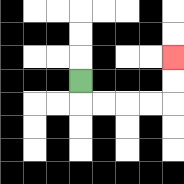{'start': '[3, 3]', 'end': '[7, 2]', 'path_directions': 'D,R,R,R,R,U,U', 'path_coordinates': '[[3, 3], [3, 4], [4, 4], [5, 4], [6, 4], [7, 4], [7, 3], [7, 2]]'}